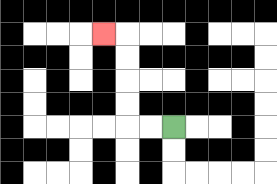{'start': '[7, 5]', 'end': '[4, 1]', 'path_directions': 'L,L,U,U,U,U,L', 'path_coordinates': '[[7, 5], [6, 5], [5, 5], [5, 4], [5, 3], [5, 2], [5, 1], [4, 1]]'}